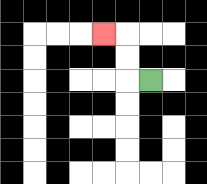{'start': '[6, 3]', 'end': '[4, 1]', 'path_directions': 'L,U,U,L', 'path_coordinates': '[[6, 3], [5, 3], [5, 2], [5, 1], [4, 1]]'}